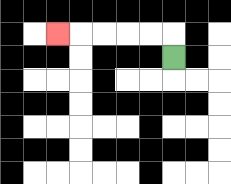{'start': '[7, 2]', 'end': '[2, 1]', 'path_directions': 'U,L,L,L,L,L', 'path_coordinates': '[[7, 2], [7, 1], [6, 1], [5, 1], [4, 1], [3, 1], [2, 1]]'}